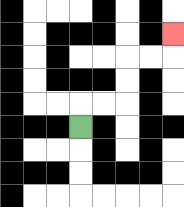{'start': '[3, 5]', 'end': '[7, 1]', 'path_directions': 'U,R,R,U,U,R,R,U', 'path_coordinates': '[[3, 5], [3, 4], [4, 4], [5, 4], [5, 3], [5, 2], [6, 2], [7, 2], [7, 1]]'}